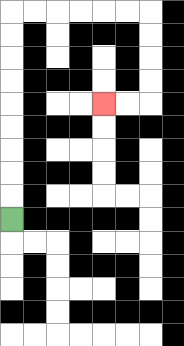{'start': '[0, 9]', 'end': '[4, 4]', 'path_directions': 'U,U,U,U,U,U,U,U,U,R,R,R,R,R,R,D,D,D,D,L,L', 'path_coordinates': '[[0, 9], [0, 8], [0, 7], [0, 6], [0, 5], [0, 4], [0, 3], [0, 2], [0, 1], [0, 0], [1, 0], [2, 0], [3, 0], [4, 0], [5, 0], [6, 0], [6, 1], [6, 2], [6, 3], [6, 4], [5, 4], [4, 4]]'}